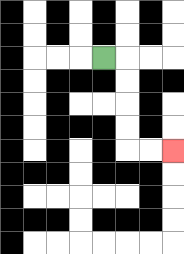{'start': '[4, 2]', 'end': '[7, 6]', 'path_directions': 'R,D,D,D,D,R,R', 'path_coordinates': '[[4, 2], [5, 2], [5, 3], [5, 4], [5, 5], [5, 6], [6, 6], [7, 6]]'}